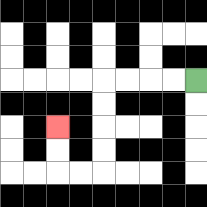{'start': '[8, 3]', 'end': '[2, 5]', 'path_directions': 'L,L,L,L,D,D,D,D,L,L,U,U', 'path_coordinates': '[[8, 3], [7, 3], [6, 3], [5, 3], [4, 3], [4, 4], [4, 5], [4, 6], [4, 7], [3, 7], [2, 7], [2, 6], [2, 5]]'}